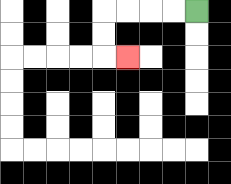{'start': '[8, 0]', 'end': '[5, 2]', 'path_directions': 'L,L,L,L,D,D,R', 'path_coordinates': '[[8, 0], [7, 0], [6, 0], [5, 0], [4, 0], [4, 1], [4, 2], [5, 2]]'}